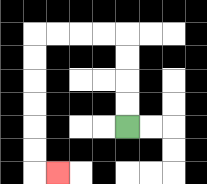{'start': '[5, 5]', 'end': '[2, 7]', 'path_directions': 'U,U,U,U,L,L,L,L,D,D,D,D,D,D,R', 'path_coordinates': '[[5, 5], [5, 4], [5, 3], [5, 2], [5, 1], [4, 1], [3, 1], [2, 1], [1, 1], [1, 2], [1, 3], [1, 4], [1, 5], [1, 6], [1, 7], [2, 7]]'}